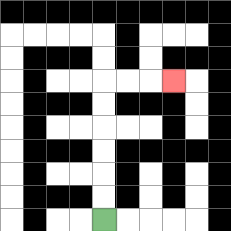{'start': '[4, 9]', 'end': '[7, 3]', 'path_directions': 'U,U,U,U,U,U,R,R,R', 'path_coordinates': '[[4, 9], [4, 8], [4, 7], [4, 6], [4, 5], [4, 4], [4, 3], [5, 3], [6, 3], [7, 3]]'}